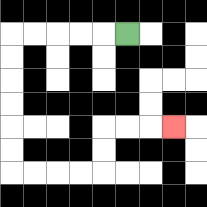{'start': '[5, 1]', 'end': '[7, 5]', 'path_directions': 'L,L,L,L,L,D,D,D,D,D,D,R,R,R,R,U,U,R,R,R', 'path_coordinates': '[[5, 1], [4, 1], [3, 1], [2, 1], [1, 1], [0, 1], [0, 2], [0, 3], [0, 4], [0, 5], [0, 6], [0, 7], [1, 7], [2, 7], [3, 7], [4, 7], [4, 6], [4, 5], [5, 5], [6, 5], [7, 5]]'}